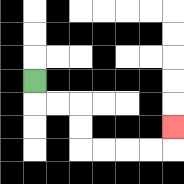{'start': '[1, 3]', 'end': '[7, 5]', 'path_directions': 'D,R,R,D,D,R,R,R,R,U', 'path_coordinates': '[[1, 3], [1, 4], [2, 4], [3, 4], [3, 5], [3, 6], [4, 6], [5, 6], [6, 6], [7, 6], [7, 5]]'}